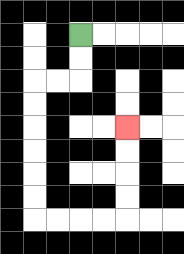{'start': '[3, 1]', 'end': '[5, 5]', 'path_directions': 'D,D,L,L,D,D,D,D,D,D,R,R,R,R,U,U,U,U', 'path_coordinates': '[[3, 1], [3, 2], [3, 3], [2, 3], [1, 3], [1, 4], [1, 5], [1, 6], [1, 7], [1, 8], [1, 9], [2, 9], [3, 9], [4, 9], [5, 9], [5, 8], [5, 7], [5, 6], [5, 5]]'}